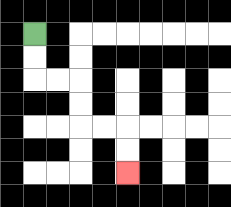{'start': '[1, 1]', 'end': '[5, 7]', 'path_directions': 'D,D,R,R,D,D,R,R,D,D', 'path_coordinates': '[[1, 1], [1, 2], [1, 3], [2, 3], [3, 3], [3, 4], [3, 5], [4, 5], [5, 5], [5, 6], [5, 7]]'}